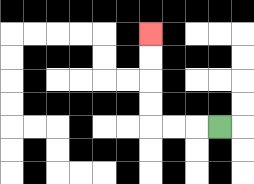{'start': '[9, 5]', 'end': '[6, 1]', 'path_directions': 'L,L,L,U,U,U,U', 'path_coordinates': '[[9, 5], [8, 5], [7, 5], [6, 5], [6, 4], [6, 3], [6, 2], [6, 1]]'}